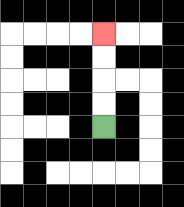{'start': '[4, 5]', 'end': '[4, 1]', 'path_directions': 'U,U,U,U', 'path_coordinates': '[[4, 5], [4, 4], [4, 3], [4, 2], [4, 1]]'}